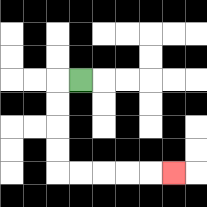{'start': '[3, 3]', 'end': '[7, 7]', 'path_directions': 'L,D,D,D,D,R,R,R,R,R', 'path_coordinates': '[[3, 3], [2, 3], [2, 4], [2, 5], [2, 6], [2, 7], [3, 7], [4, 7], [5, 7], [6, 7], [7, 7]]'}